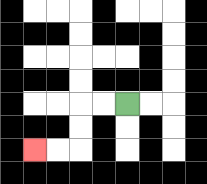{'start': '[5, 4]', 'end': '[1, 6]', 'path_directions': 'L,L,D,D,L,L', 'path_coordinates': '[[5, 4], [4, 4], [3, 4], [3, 5], [3, 6], [2, 6], [1, 6]]'}